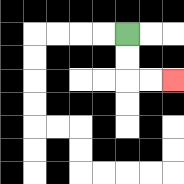{'start': '[5, 1]', 'end': '[7, 3]', 'path_directions': 'D,D,R,R', 'path_coordinates': '[[5, 1], [5, 2], [5, 3], [6, 3], [7, 3]]'}